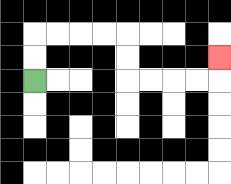{'start': '[1, 3]', 'end': '[9, 2]', 'path_directions': 'U,U,R,R,R,R,D,D,R,R,R,R,U', 'path_coordinates': '[[1, 3], [1, 2], [1, 1], [2, 1], [3, 1], [4, 1], [5, 1], [5, 2], [5, 3], [6, 3], [7, 3], [8, 3], [9, 3], [9, 2]]'}